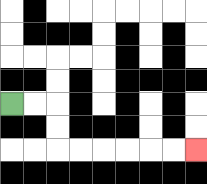{'start': '[0, 4]', 'end': '[8, 6]', 'path_directions': 'R,R,D,D,R,R,R,R,R,R', 'path_coordinates': '[[0, 4], [1, 4], [2, 4], [2, 5], [2, 6], [3, 6], [4, 6], [5, 6], [6, 6], [7, 6], [8, 6]]'}